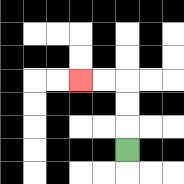{'start': '[5, 6]', 'end': '[3, 3]', 'path_directions': 'U,U,U,L,L', 'path_coordinates': '[[5, 6], [5, 5], [5, 4], [5, 3], [4, 3], [3, 3]]'}